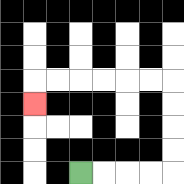{'start': '[3, 7]', 'end': '[1, 4]', 'path_directions': 'R,R,R,R,U,U,U,U,L,L,L,L,L,L,D', 'path_coordinates': '[[3, 7], [4, 7], [5, 7], [6, 7], [7, 7], [7, 6], [7, 5], [7, 4], [7, 3], [6, 3], [5, 3], [4, 3], [3, 3], [2, 3], [1, 3], [1, 4]]'}